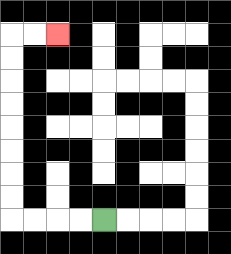{'start': '[4, 9]', 'end': '[2, 1]', 'path_directions': 'L,L,L,L,U,U,U,U,U,U,U,U,R,R', 'path_coordinates': '[[4, 9], [3, 9], [2, 9], [1, 9], [0, 9], [0, 8], [0, 7], [0, 6], [0, 5], [0, 4], [0, 3], [0, 2], [0, 1], [1, 1], [2, 1]]'}